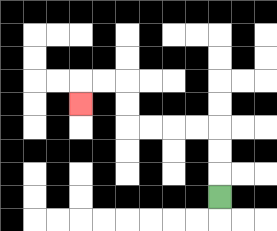{'start': '[9, 8]', 'end': '[3, 4]', 'path_directions': 'U,U,U,L,L,L,L,U,U,L,L,D', 'path_coordinates': '[[9, 8], [9, 7], [9, 6], [9, 5], [8, 5], [7, 5], [6, 5], [5, 5], [5, 4], [5, 3], [4, 3], [3, 3], [3, 4]]'}